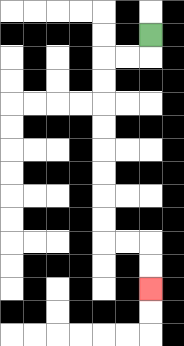{'start': '[6, 1]', 'end': '[6, 12]', 'path_directions': 'D,L,L,D,D,D,D,D,D,D,D,R,R,D,D', 'path_coordinates': '[[6, 1], [6, 2], [5, 2], [4, 2], [4, 3], [4, 4], [4, 5], [4, 6], [4, 7], [4, 8], [4, 9], [4, 10], [5, 10], [6, 10], [6, 11], [6, 12]]'}